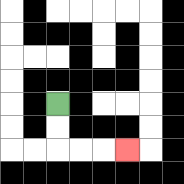{'start': '[2, 4]', 'end': '[5, 6]', 'path_directions': 'D,D,R,R,R', 'path_coordinates': '[[2, 4], [2, 5], [2, 6], [3, 6], [4, 6], [5, 6]]'}